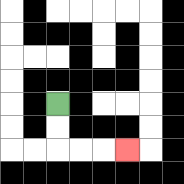{'start': '[2, 4]', 'end': '[5, 6]', 'path_directions': 'D,D,R,R,R', 'path_coordinates': '[[2, 4], [2, 5], [2, 6], [3, 6], [4, 6], [5, 6]]'}